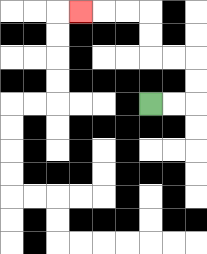{'start': '[6, 4]', 'end': '[3, 0]', 'path_directions': 'R,R,U,U,L,L,U,U,L,L,L', 'path_coordinates': '[[6, 4], [7, 4], [8, 4], [8, 3], [8, 2], [7, 2], [6, 2], [6, 1], [6, 0], [5, 0], [4, 0], [3, 0]]'}